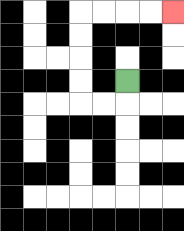{'start': '[5, 3]', 'end': '[7, 0]', 'path_directions': 'D,L,L,U,U,U,U,R,R,R,R', 'path_coordinates': '[[5, 3], [5, 4], [4, 4], [3, 4], [3, 3], [3, 2], [3, 1], [3, 0], [4, 0], [5, 0], [6, 0], [7, 0]]'}